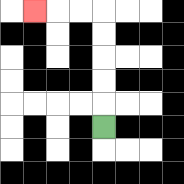{'start': '[4, 5]', 'end': '[1, 0]', 'path_directions': 'U,U,U,U,U,L,L,L', 'path_coordinates': '[[4, 5], [4, 4], [4, 3], [4, 2], [4, 1], [4, 0], [3, 0], [2, 0], [1, 0]]'}